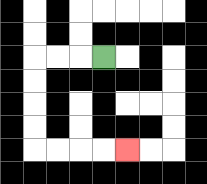{'start': '[4, 2]', 'end': '[5, 6]', 'path_directions': 'L,L,L,D,D,D,D,R,R,R,R', 'path_coordinates': '[[4, 2], [3, 2], [2, 2], [1, 2], [1, 3], [1, 4], [1, 5], [1, 6], [2, 6], [3, 6], [4, 6], [5, 6]]'}